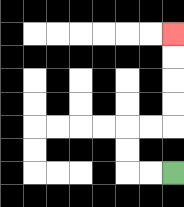{'start': '[7, 7]', 'end': '[7, 1]', 'path_directions': 'L,L,U,U,R,R,U,U,U,U', 'path_coordinates': '[[7, 7], [6, 7], [5, 7], [5, 6], [5, 5], [6, 5], [7, 5], [7, 4], [7, 3], [7, 2], [7, 1]]'}